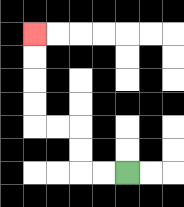{'start': '[5, 7]', 'end': '[1, 1]', 'path_directions': 'L,L,U,U,L,L,U,U,U,U', 'path_coordinates': '[[5, 7], [4, 7], [3, 7], [3, 6], [3, 5], [2, 5], [1, 5], [1, 4], [1, 3], [1, 2], [1, 1]]'}